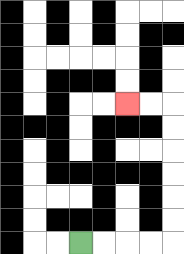{'start': '[3, 10]', 'end': '[5, 4]', 'path_directions': 'R,R,R,R,U,U,U,U,U,U,L,L', 'path_coordinates': '[[3, 10], [4, 10], [5, 10], [6, 10], [7, 10], [7, 9], [7, 8], [7, 7], [7, 6], [7, 5], [7, 4], [6, 4], [5, 4]]'}